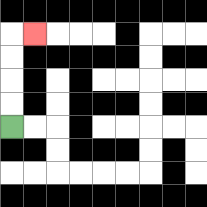{'start': '[0, 5]', 'end': '[1, 1]', 'path_directions': 'U,U,U,U,R', 'path_coordinates': '[[0, 5], [0, 4], [0, 3], [0, 2], [0, 1], [1, 1]]'}